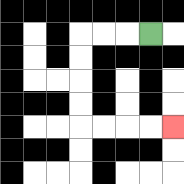{'start': '[6, 1]', 'end': '[7, 5]', 'path_directions': 'L,L,L,D,D,D,D,R,R,R,R', 'path_coordinates': '[[6, 1], [5, 1], [4, 1], [3, 1], [3, 2], [3, 3], [3, 4], [3, 5], [4, 5], [5, 5], [6, 5], [7, 5]]'}